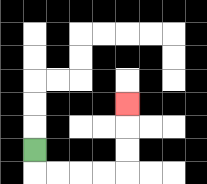{'start': '[1, 6]', 'end': '[5, 4]', 'path_directions': 'D,R,R,R,R,U,U,U', 'path_coordinates': '[[1, 6], [1, 7], [2, 7], [3, 7], [4, 7], [5, 7], [5, 6], [5, 5], [5, 4]]'}